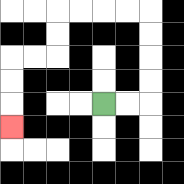{'start': '[4, 4]', 'end': '[0, 5]', 'path_directions': 'R,R,U,U,U,U,L,L,L,L,D,D,L,L,D,D,D', 'path_coordinates': '[[4, 4], [5, 4], [6, 4], [6, 3], [6, 2], [6, 1], [6, 0], [5, 0], [4, 0], [3, 0], [2, 0], [2, 1], [2, 2], [1, 2], [0, 2], [0, 3], [0, 4], [0, 5]]'}